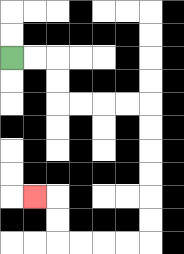{'start': '[0, 2]', 'end': '[1, 8]', 'path_directions': 'R,R,D,D,R,R,R,R,D,D,D,D,D,D,L,L,L,L,U,U,L', 'path_coordinates': '[[0, 2], [1, 2], [2, 2], [2, 3], [2, 4], [3, 4], [4, 4], [5, 4], [6, 4], [6, 5], [6, 6], [6, 7], [6, 8], [6, 9], [6, 10], [5, 10], [4, 10], [3, 10], [2, 10], [2, 9], [2, 8], [1, 8]]'}